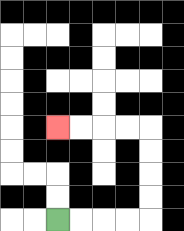{'start': '[2, 9]', 'end': '[2, 5]', 'path_directions': 'R,R,R,R,U,U,U,U,L,L,L,L', 'path_coordinates': '[[2, 9], [3, 9], [4, 9], [5, 9], [6, 9], [6, 8], [6, 7], [6, 6], [6, 5], [5, 5], [4, 5], [3, 5], [2, 5]]'}